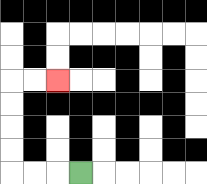{'start': '[3, 7]', 'end': '[2, 3]', 'path_directions': 'L,L,L,U,U,U,U,R,R', 'path_coordinates': '[[3, 7], [2, 7], [1, 7], [0, 7], [0, 6], [0, 5], [0, 4], [0, 3], [1, 3], [2, 3]]'}